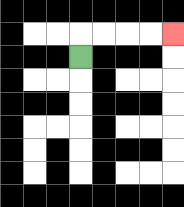{'start': '[3, 2]', 'end': '[7, 1]', 'path_directions': 'U,R,R,R,R', 'path_coordinates': '[[3, 2], [3, 1], [4, 1], [5, 1], [6, 1], [7, 1]]'}